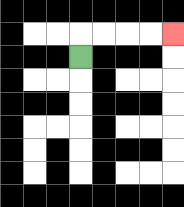{'start': '[3, 2]', 'end': '[7, 1]', 'path_directions': 'U,R,R,R,R', 'path_coordinates': '[[3, 2], [3, 1], [4, 1], [5, 1], [6, 1], [7, 1]]'}